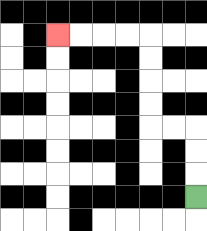{'start': '[8, 8]', 'end': '[2, 1]', 'path_directions': 'U,U,U,L,L,U,U,U,U,L,L,L,L', 'path_coordinates': '[[8, 8], [8, 7], [8, 6], [8, 5], [7, 5], [6, 5], [6, 4], [6, 3], [6, 2], [6, 1], [5, 1], [4, 1], [3, 1], [2, 1]]'}